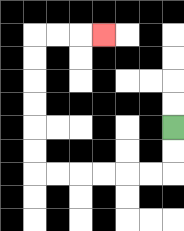{'start': '[7, 5]', 'end': '[4, 1]', 'path_directions': 'D,D,L,L,L,L,L,L,U,U,U,U,U,U,R,R,R', 'path_coordinates': '[[7, 5], [7, 6], [7, 7], [6, 7], [5, 7], [4, 7], [3, 7], [2, 7], [1, 7], [1, 6], [1, 5], [1, 4], [1, 3], [1, 2], [1, 1], [2, 1], [3, 1], [4, 1]]'}